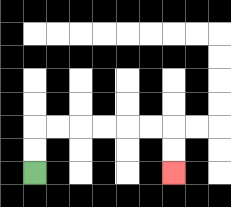{'start': '[1, 7]', 'end': '[7, 7]', 'path_directions': 'U,U,R,R,R,R,R,R,D,D', 'path_coordinates': '[[1, 7], [1, 6], [1, 5], [2, 5], [3, 5], [4, 5], [5, 5], [6, 5], [7, 5], [7, 6], [7, 7]]'}